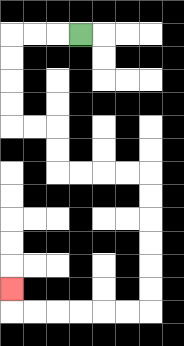{'start': '[3, 1]', 'end': '[0, 12]', 'path_directions': 'L,L,L,D,D,D,D,R,R,D,D,R,R,R,R,D,D,D,D,D,D,L,L,L,L,L,L,U', 'path_coordinates': '[[3, 1], [2, 1], [1, 1], [0, 1], [0, 2], [0, 3], [0, 4], [0, 5], [1, 5], [2, 5], [2, 6], [2, 7], [3, 7], [4, 7], [5, 7], [6, 7], [6, 8], [6, 9], [6, 10], [6, 11], [6, 12], [6, 13], [5, 13], [4, 13], [3, 13], [2, 13], [1, 13], [0, 13], [0, 12]]'}